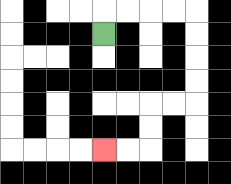{'start': '[4, 1]', 'end': '[4, 6]', 'path_directions': 'U,R,R,R,R,D,D,D,D,L,L,D,D,L,L', 'path_coordinates': '[[4, 1], [4, 0], [5, 0], [6, 0], [7, 0], [8, 0], [8, 1], [8, 2], [8, 3], [8, 4], [7, 4], [6, 4], [6, 5], [6, 6], [5, 6], [4, 6]]'}